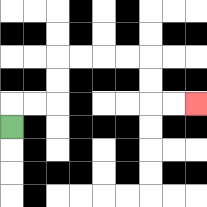{'start': '[0, 5]', 'end': '[8, 4]', 'path_directions': 'U,R,R,U,U,R,R,R,R,D,D,R,R', 'path_coordinates': '[[0, 5], [0, 4], [1, 4], [2, 4], [2, 3], [2, 2], [3, 2], [4, 2], [5, 2], [6, 2], [6, 3], [6, 4], [7, 4], [8, 4]]'}